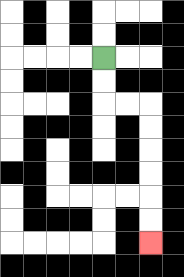{'start': '[4, 2]', 'end': '[6, 10]', 'path_directions': 'D,D,R,R,D,D,D,D,D,D', 'path_coordinates': '[[4, 2], [4, 3], [4, 4], [5, 4], [6, 4], [6, 5], [6, 6], [6, 7], [6, 8], [6, 9], [6, 10]]'}